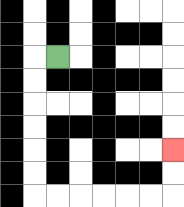{'start': '[2, 2]', 'end': '[7, 6]', 'path_directions': 'L,D,D,D,D,D,D,R,R,R,R,R,R,U,U', 'path_coordinates': '[[2, 2], [1, 2], [1, 3], [1, 4], [1, 5], [1, 6], [1, 7], [1, 8], [2, 8], [3, 8], [4, 8], [5, 8], [6, 8], [7, 8], [7, 7], [7, 6]]'}